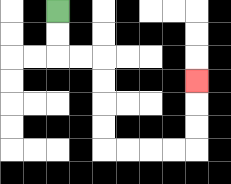{'start': '[2, 0]', 'end': '[8, 3]', 'path_directions': 'D,D,R,R,D,D,D,D,R,R,R,R,U,U,U', 'path_coordinates': '[[2, 0], [2, 1], [2, 2], [3, 2], [4, 2], [4, 3], [4, 4], [4, 5], [4, 6], [5, 6], [6, 6], [7, 6], [8, 6], [8, 5], [8, 4], [8, 3]]'}